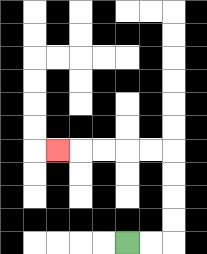{'start': '[5, 10]', 'end': '[2, 6]', 'path_directions': 'R,R,U,U,U,U,L,L,L,L,L', 'path_coordinates': '[[5, 10], [6, 10], [7, 10], [7, 9], [7, 8], [7, 7], [7, 6], [6, 6], [5, 6], [4, 6], [3, 6], [2, 6]]'}